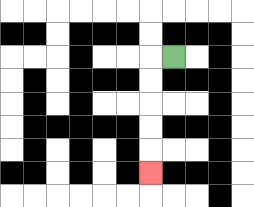{'start': '[7, 2]', 'end': '[6, 7]', 'path_directions': 'L,D,D,D,D,D', 'path_coordinates': '[[7, 2], [6, 2], [6, 3], [6, 4], [6, 5], [6, 6], [6, 7]]'}